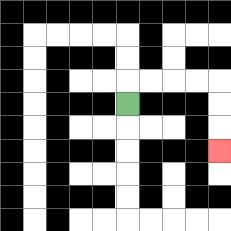{'start': '[5, 4]', 'end': '[9, 6]', 'path_directions': 'U,R,R,R,R,D,D,D', 'path_coordinates': '[[5, 4], [5, 3], [6, 3], [7, 3], [8, 3], [9, 3], [9, 4], [9, 5], [9, 6]]'}